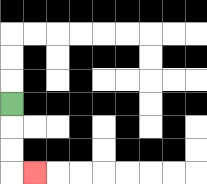{'start': '[0, 4]', 'end': '[1, 7]', 'path_directions': 'D,D,D,R', 'path_coordinates': '[[0, 4], [0, 5], [0, 6], [0, 7], [1, 7]]'}